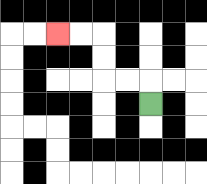{'start': '[6, 4]', 'end': '[2, 1]', 'path_directions': 'U,L,L,U,U,L,L', 'path_coordinates': '[[6, 4], [6, 3], [5, 3], [4, 3], [4, 2], [4, 1], [3, 1], [2, 1]]'}